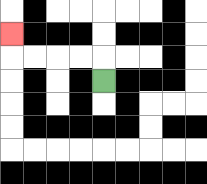{'start': '[4, 3]', 'end': '[0, 1]', 'path_directions': 'U,L,L,L,L,U', 'path_coordinates': '[[4, 3], [4, 2], [3, 2], [2, 2], [1, 2], [0, 2], [0, 1]]'}